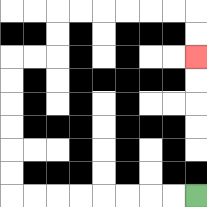{'start': '[8, 8]', 'end': '[8, 2]', 'path_directions': 'L,L,L,L,L,L,L,L,U,U,U,U,U,U,R,R,U,U,R,R,R,R,R,R,D,D', 'path_coordinates': '[[8, 8], [7, 8], [6, 8], [5, 8], [4, 8], [3, 8], [2, 8], [1, 8], [0, 8], [0, 7], [0, 6], [0, 5], [0, 4], [0, 3], [0, 2], [1, 2], [2, 2], [2, 1], [2, 0], [3, 0], [4, 0], [5, 0], [6, 0], [7, 0], [8, 0], [8, 1], [8, 2]]'}